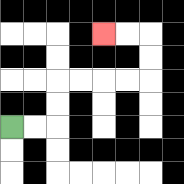{'start': '[0, 5]', 'end': '[4, 1]', 'path_directions': 'R,R,U,U,R,R,R,R,U,U,L,L', 'path_coordinates': '[[0, 5], [1, 5], [2, 5], [2, 4], [2, 3], [3, 3], [4, 3], [5, 3], [6, 3], [6, 2], [6, 1], [5, 1], [4, 1]]'}